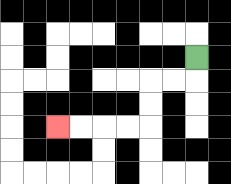{'start': '[8, 2]', 'end': '[2, 5]', 'path_directions': 'D,L,L,D,D,L,L,L,L', 'path_coordinates': '[[8, 2], [8, 3], [7, 3], [6, 3], [6, 4], [6, 5], [5, 5], [4, 5], [3, 5], [2, 5]]'}